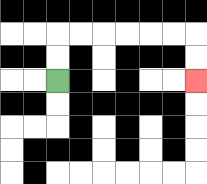{'start': '[2, 3]', 'end': '[8, 3]', 'path_directions': 'U,U,R,R,R,R,R,R,D,D', 'path_coordinates': '[[2, 3], [2, 2], [2, 1], [3, 1], [4, 1], [5, 1], [6, 1], [7, 1], [8, 1], [8, 2], [8, 3]]'}